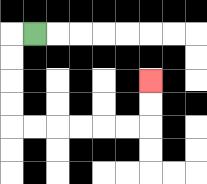{'start': '[1, 1]', 'end': '[6, 3]', 'path_directions': 'L,D,D,D,D,R,R,R,R,R,R,U,U', 'path_coordinates': '[[1, 1], [0, 1], [0, 2], [0, 3], [0, 4], [0, 5], [1, 5], [2, 5], [3, 5], [4, 5], [5, 5], [6, 5], [6, 4], [6, 3]]'}